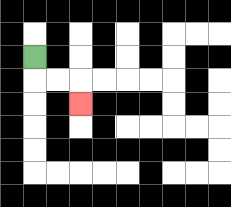{'start': '[1, 2]', 'end': '[3, 4]', 'path_directions': 'D,R,R,D', 'path_coordinates': '[[1, 2], [1, 3], [2, 3], [3, 3], [3, 4]]'}